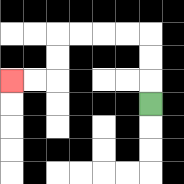{'start': '[6, 4]', 'end': '[0, 3]', 'path_directions': 'U,U,U,L,L,L,L,D,D,L,L', 'path_coordinates': '[[6, 4], [6, 3], [6, 2], [6, 1], [5, 1], [4, 1], [3, 1], [2, 1], [2, 2], [2, 3], [1, 3], [0, 3]]'}